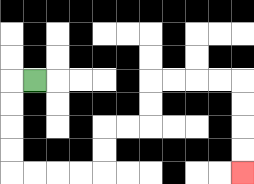{'start': '[1, 3]', 'end': '[10, 7]', 'path_directions': 'L,D,D,D,D,R,R,R,R,U,U,R,R,U,U,R,R,R,R,D,D,D,D', 'path_coordinates': '[[1, 3], [0, 3], [0, 4], [0, 5], [0, 6], [0, 7], [1, 7], [2, 7], [3, 7], [4, 7], [4, 6], [4, 5], [5, 5], [6, 5], [6, 4], [6, 3], [7, 3], [8, 3], [9, 3], [10, 3], [10, 4], [10, 5], [10, 6], [10, 7]]'}